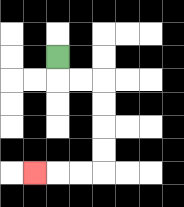{'start': '[2, 2]', 'end': '[1, 7]', 'path_directions': 'D,R,R,D,D,D,D,L,L,L', 'path_coordinates': '[[2, 2], [2, 3], [3, 3], [4, 3], [4, 4], [4, 5], [4, 6], [4, 7], [3, 7], [2, 7], [1, 7]]'}